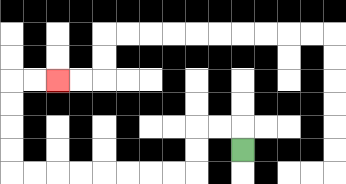{'start': '[10, 6]', 'end': '[2, 3]', 'path_directions': 'U,L,L,D,D,L,L,L,L,L,L,L,L,U,U,U,U,R,R', 'path_coordinates': '[[10, 6], [10, 5], [9, 5], [8, 5], [8, 6], [8, 7], [7, 7], [6, 7], [5, 7], [4, 7], [3, 7], [2, 7], [1, 7], [0, 7], [0, 6], [0, 5], [0, 4], [0, 3], [1, 3], [2, 3]]'}